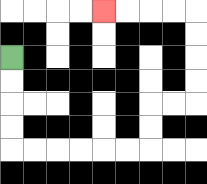{'start': '[0, 2]', 'end': '[4, 0]', 'path_directions': 'D,D,D,D,R,R,R,R,R,R,U,U,R,R,U,U,U,U,L,L,L,L', 'path_coordinates': '[[0, 2], [0, 3], [0, 4], [0, 5], [0, 6], [1, 6], [2, 6], [3, 6], [4, 6], [5, 6], [6, 6], [6, 5], [6, 4], [7, 4], [8, 4], [8, 3], [8, 2], [8, 1], [8, 0], [7, 0], [6, 0], [5, 0], [4, 0]]'}